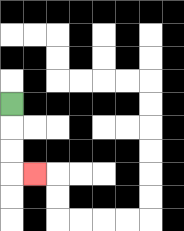{'start': '[0, 4]', 'end': '[1, 7]', 'path_directions': 'D,D,D,R', 'path_coordinates': '[[0, 4], [0, 5], [0, 6], [0, 7], [1, 7]]'}